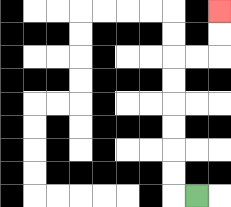{'start': '[8, 8]', 'end': '[9, 0]', 'path_directions': 'L,U,U,U,U,U,U,R,R,U,U', 'path_coordinates': '[[8, 8], [7, 8], [7, 7], [7, 6], [7, 5], [7, 4], [7, 3], [7, 2], [8, 2], [9, 2], [9, 1], [9, 0]]'}